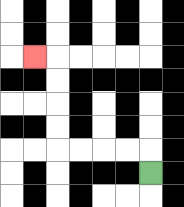{'start': '[6, 7]', 'end': '[1, 2]', 'path_directions': 'U,L,L,L,L,U,U,U,U,L', 'path_coordinates': '[[6, 7], [6, 6], [5, 6], [4, 6], [3, 6], [2, 6], [2, 5], [2, 4], [2, 3], [2, 2], [1, 2]]'}